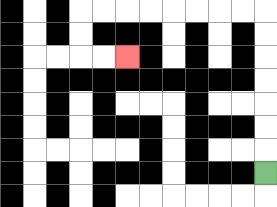{'start': '[11, 7]', 'end': '[5, 2]', 'path_directions': 'U,U,U,U,U,U,U,L,L,L,L,L,L,L,L,D,D,R,R', 'path_coordinates': '[[11, 7], [11, 6], [11, 5], [11, 4], [11, 3], [11, 2], [11, 1], [11, 0], [10, 0], [9, 0], [8, 0], [7, 0], [6, 0], [5, 0], [4, 0], [3, 0], [3, 1], [3, 2], [4, 2], [5, 2]]'}